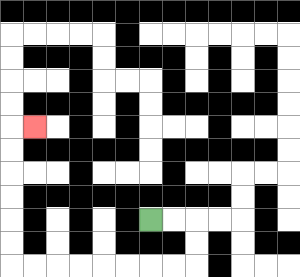{'start': '[6, 9]', 'end': '[1, 5]', 'path_directions': 'R,R,D,D,L,L,L,L,L,L,L,L,U,U,U,U,U,U,R', 'path_coordinates': '[[6, 9], [7, 9], [8, 9], [8, 10], [8, 11], [7, 11], [6, 11], [5, 11], [4, 11], [3, 11], [2, 11], [1, 11], [0, 11], [0, 10], [0, 9], [0, 8], [0, 7], [0, 6], [0, 5], [1, 5]]'}